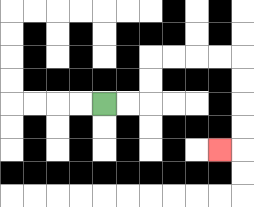{'start': '[4, 4]', 'end': '[9, 6]', 'path_directions': 'R,R,U,U,R,R,R,R,D,D,D,D,L', 'path_coordinates': '[[4, 4], [5, 4], [6, 4], [6, 3], [6, 2], [7, 2], [8, 2], [9, 2], [10, 2], [10, 3], [10, 4], [10, 5], [10, 6], [9, 6]]'}